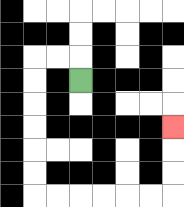{'start': '[3, 3]', 'end': '[7, 5]', 'path_directions': 'U,L,L,D,D,D,D,D,D,R,R,R,R,R,R,U,U,U', 'path_coordinates': '[[3, 3], [3, 2], [2, 2], [1, 2], [1, 3], [1, 4], [1, 5], [1, 6], [1, 7], [1, 8], [2, 8], [3, 8], [4, 8], [5, 8], [6, 8], [7, 8], [7, 7], [7, 6], [7, 5]]'}